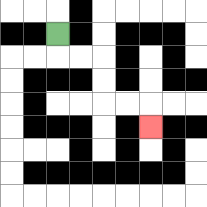{'start': '[2, 1]', 'end': '[6, 5]', 'path_directions': 'D,R,R,D,D,R,R,D', 'path_coordinates': '[[2, 1], [2, 2], [3, 2], [4, 2], [4, 3], [4, 4], [5, 4], [6, 4], [6, 5]]'}